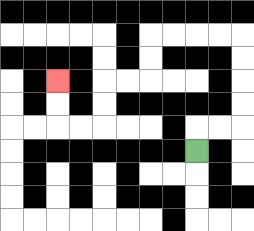{'start': '[8, 6]', 'end': '[2, 3]', 'path_directions': 'U,R,R,U,U,U,U,L,L,L,L,D,D,L,L,D,D,L,L,U,U', 'path_coordinates': '[[8, 6], [8, 5], [9, 5], [10, 5], [10, 4], [10, 3], [10, 2], [10, 1], [9, 1], [8, 1], [7, 1], [6, 1], [6, 2], [6, 3], [5, 3], [4, 3], [4, 4], [4, 5], [3, 5], [2, 5], [2, 4], [2, 3]]'}